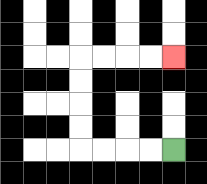{'start': '[7, 6]', 'end': '[7, 2]', 'path_directions': 'L,L,L,L,U,U,U,U,R,R,R,R', 'path_coordinates': '[[7, 6], [6, 6], [5, 6], [4, 6], [3, 6], [3, 5], [3, 4], [3, 3], [3, 2], [4, 2], [5, 2], [6, 2], [7, 2]]'}